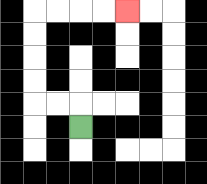{'start': '[3, 5]', 'end': '[5, 0]', 'path_directions': 'U,L,L,U,U,U,U,R,R,R,R', 'path_coordinates': '[[3, 5], [3, 4], [2, 4], [1, 4], [1, 3], [1, 2], [1, 1], [1, 0], [2, 0], [3, 0], [4, 0], [5, 0]]'}